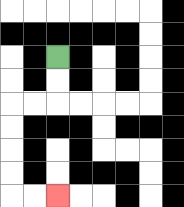{'start': '[2, 2]', 'end': '[2, 8]', 'path_directions': 'D,D,L,L,D,D,D,D,R,R', 'path_coordinates': '[[2, 2], [2, 3], [2, 4], [1, 4], [0, 4], [0, 5], [0, 6], [0, 7], [0, 8], [1, 8], [2, 8]]'}